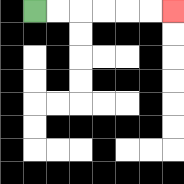{'start': '[1, 0]', 'end': '[7, 0]', 'path_directions': 'R,R,R,R,R,R', 'path_coordinates': '[[1, 0], [2, 0], [3, 0], [4, 0], [5, 0], [6, 0], [7, 0]]'}